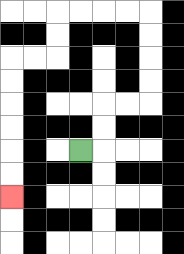{'start': '[3, 6]', 'end': '[0, 8]', 'path_directions': 'R,U,U,R,R,U,U,U,U,L,L,L,L,D,D,L,L,D,D,D,D,D,D', 'path_coordinates': '[[3, 6], [4, 6], [4, 5], [4, 4], [5, 4], [6, 4], [6, 3], [6, 2], [6, 1], [6, 0], [5, 0], [4, 0], [3, 0], [2, 0], [2, 1], [2, 2], [1, 2], [0, 2], [0, 3], [0, 4], [0, 5], [0, 6], [0, 7], [0, 8]]'}